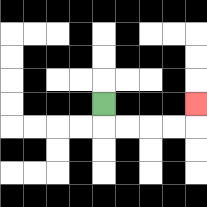{'start': '[4, 4]', 'end': '[8, 4]', 'path_directions': 'D,R,R,R,R,U', 'path_coordinates': '[[4, 4], [4, 5], [5, 5], [6, 5], [7, 5], [8, 5], [8, 4]]'}